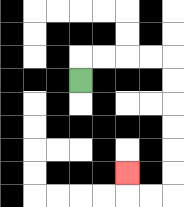{'start': '[3, 3]', 'end': '[5, 7]', 'path_directions': 'U,R,R,R,R,D,D,D,D,D,D,L,L,U', 'path_coordinates': '[[3, 3], [3, 2], [4, 2], [5, 2], [6, 2], [7, 2], [7, 3], [7, 4], [7, 5], [7, 6], [7, 7], [7, 8], [6, 8], [5, 8], [5, 7]]'}